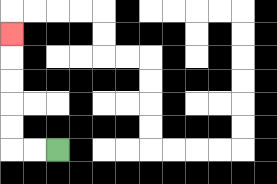{'start': '[2, 6]', 'end': '[0, 1]', 'path_directions': 'L,L,U,U,U,U,U', 'path_coordinates': '[[2, 6], [1, 6], [0, 6], [0, 5], [0, 4], [0, 3], [0, 2], [0, 1]]'}